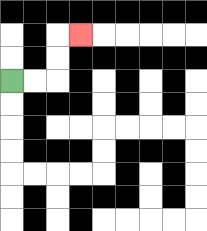{'start': '[0, 3]', 'end': '[3, 1]', 'path_directions': 'R,R,U,U,R', 'path_coordinates': '[[0, 3], [1, 3], [2, 3], [2, 2], [2, 1], [3, 1]]'}